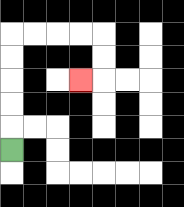{'start': '[0, 6]', 'end': '[3, 3]', 'path_directions': 'U,U,U,U,U,R,R,R,R,D,D,L', 'path_coordinates': '[[0, 6], [0, 5], [0, 4], [0, 3], [0, 2], [0, 1], [1, 1], [2, 1], [3, 1], [4, 1], [4, 2], [4, 3], [3, 3]]'}